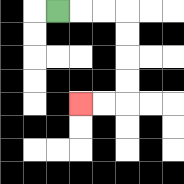{'start': '[2, 0]', 'end': '[3, 4]', 'path_directions': 'R,R,R,D,D,D,D,L,L', 'path_coordinates': '[[2, 0], [3, 0], [4, 0], [5, 0], [5, 1], [5, 2], [5, 3], [5, 4], [4, 4], [3, 4]]'}